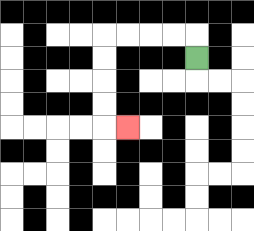{'start': '[8, 2]', 'end': '[5, 5]', 'path_directions': 'U,L,L,L,L,D,D,D,D,R', 'path_coordinates': '[[8, 2], [8, 1], [7, 1], [6, 1], [5, 1], [4, 1], [4, 2], [4, 3], [4, 4], [4, 5], [5, 5]]'}